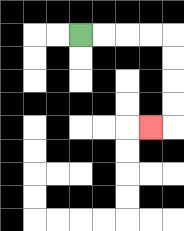{'start': '[3, 1]', 'end': '[6, 5]', 'path_directions': 'R,R,R,R,D,D,D,D,L', 'path_coordinates': '[[3, 1], [4, 1], [5, 1], [6, 1], [7, 1], [7, 2], [7, 3], [7, 4], [7, 5], [6, 5]]'}